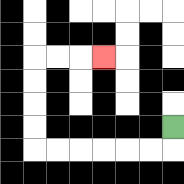{'start': '[7, 5]', 'end': '[4, 2]', 'path_directions': 'D,L,L,L,L,L,L,U,U,U,U,R,R,R', 'path_coordinates': '[[7, 5], [7, 6], [6, 6], [5, 6], [4, 6], [3, 6], [2, 6], [1, 6], [1, 5], [1, 4], [1, 3], [1, 2], [2, 2], [3, 2], [4, 2]]'}